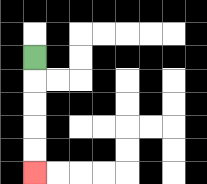{'start': '[1, 2]', 'end': '[1, 7]', 'path_directions': 'D,D,D,D,D', 'path_coordinates': '[[1, 2], [1, 3], [1, 4], [1, 5], [1, 6], [1, 7]]'}